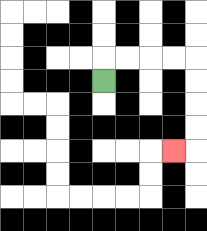{'start': '[4, 3]', 'end': '[7, 6]', 'path_directions': 'U,R,R,R,R,D,D,D,D,L', 'path_coordinates': '[[4, 3], [4, 2], [5, 2], [6, 2], [7, 2], [8, 2], [8, 3], [8, 4], [8, 5], [8, 6], [7, 6]]'}